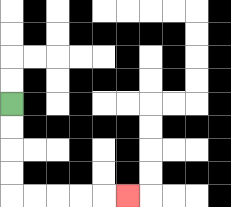{'start': '[0, 4]', 'end': '[5, 8]', 'path_directions': 'D,D,D,D,R,R,R,R,R', 'path_coordinates': '[[0, 4], [0, 5], [0, 6], [0, 7], [0, 8], [1, 8], [2, 8], [3, 8], [4, 8], [5, 8]]'}